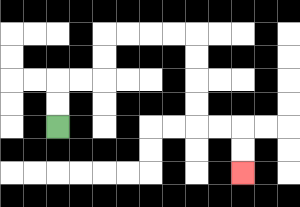{'start': '[2, 5]', 'end': '[10, 7]', 'path_directions': 'U,U,R,R,U,U,R,R,R,R,D,D,D,D,R,R,D,D', 'path_coordinates': '[[2, 5], [2, 4], [2, 3], [3, 3], [4, 3], [4, 2], [4, 1], [5, 1], [6, 1], [7, 1], [8, 1], [8, 2], [8, 3], [8, 4], [8, 5], [9, 5], [10, 5], [10, 6], [10, 7]]'}